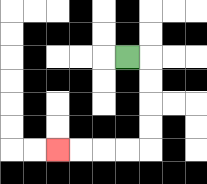{'start': '[5, 2]', 'end': '[2, 6]', 'path_directions': 'R,D,D,D,D,L,L,L,L', 'path_coordinates': '[[5, 2], [6, 2], [6, 3], [6, 4], [6, 5], [6, 6], [5, 6], [4, 6], [3, 6], [2, 6]]'}